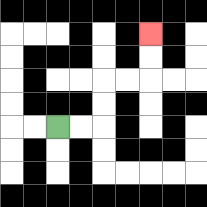{'start': '[2, 5]', 'end': '[6, 1]', 'path_directions': 'R,R,U,U,R,R,U,U', 'path_coordinates': '[[2, 5], [3, 5], [4, 5], [4, 4], [4, 3], [5, 3], [6, 3], [6, 2], [6, 1]]'}